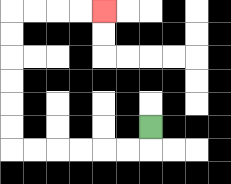{'start': '[6, 5]', 'end': '[4, 0]', 'path_directions': 'D,L,L,L,L,L,L,U,U,U,U,U,U,R,R,R,R', 'path_coordinates': '[[6, 5], [6, 6], [5, 6], [4, 6], [3, 6], [2, 6], [1, 6], [0, 6], [0, 5], [0, 4], [0, 3], [0, 2], [0, 1], [0, 0], [1, 0], [2, 0], [3, 0], [4, 0]]'}